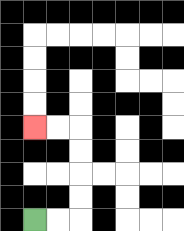{'start': '[1, 9]', 'end': '[1, 5]', 'path_directions': 'R,R,U,U,U,U,L,L', 'path_coordinates': '[[1, 9], [2, 9], [3, 9], [3, 8], [3, 7], [3, 6], [3, 5], [2, 5], [1, 5]]'}